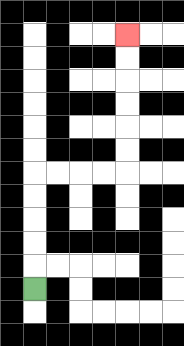{'start': '[1, 12]', 'end': '[5, 1]', 'path_directions': 'U,U,U,U,U,R,R,R,R,U,U,U,U,U,U', 'path_coordinates': '[[1, 12], [1, 11], [1, 10], [1, 9], [1, 8], [1, 7], [2, 7], [3, 7], [4, 7], [5, 7], [5, 6], [5, 5], [5, 4], [5, 3], [5, 2], [5, 1]]'}